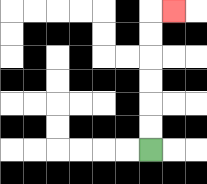{'start': '[6, 6]', 'end': '[7, 0]', 'path_directions': 'U,U,U,U,U,U,R', 'path_coordinates': '[[6, 6], [6, 5], [6, 4], [6, 3], [6, 2], [6, 1], [6, 0], [7, 0]]'}